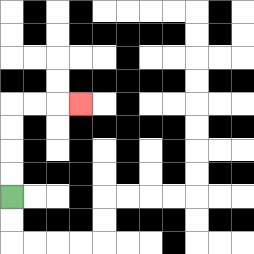{'start': '[0, 8]', 'end': '[3, 4]', 'path_directions': 'U,U,U,U,R,R,R', 'path_coordinates': '[[0, 8], [0, 7], [0, 6], [0, 5], [0, 4], [1, 4], [2, 4], [3, 4]]'}